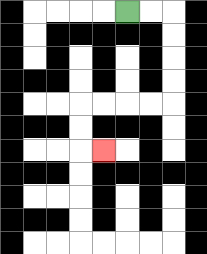{'start': '[5, 0]', 'end': '[4, 6]', 'path_directions': 'R,R,D,D,D,D,L,L,L,L,D,D,R', 'path_coordinates': '[[5, 0], [6, 0], [7, 0], [7, 1], [7, 2], [7, 3], [7, 4], [6, 4], [5, 4], [4, 4], [3, 4], [3, 5], [3, 6], [4, 6]]'}